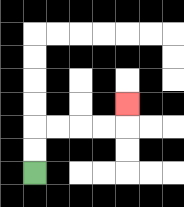{'start': '[1, 7]', 'end': '[5, 4]', 'path_directions': 'U,U,R,R,R,R,U', 'path_coordinates': '[[1, 7], [1, 6], [1, 5], [2, 5], [3, 5], [4, 5], [5, 5], [5, 4]]'}